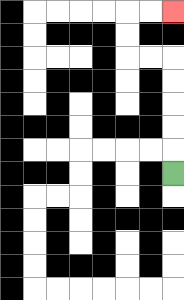{'start': '[7, 7]', 'end': '[7, 0]', 'path_directions': 'U,U,U,U,U,L,L,U,U,R,R', 'path_coordinates': '[[7, 7], [7, 6], [7, 5], [7, 4], [7, 3], [7, 2], [6, 2], [5, 2], [5, 1], [5, 0], [6, 0], [7, 0]]'}